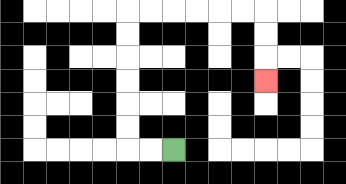{'start': '[7, 6]', 'end': '[11, 3]', 'path_directions': 'L,L,U,U,U,U,U,U,R,R,R,R,R,R,D,D,D', 'path_coordinates': '[[7, 6], [6, 6], [5, 6], [5, 5], [5, 4], [5, 3], [5, 2], [5, 1], [5, 0], [6, 0], [7, 0], [8, 0], [9, 0], [10, 0], [11, 0], [11, 1], [11, 2], [11, 3]]'}